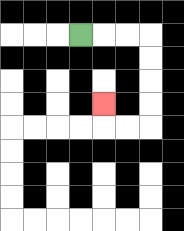{'start': '[3, 1]', 'end': '[4, 4]', 'path_directions': 'R,R,R,D,D,D,D,L,L,U', 'path_coordinates': '[[3, 1], [4, 1], [5, 1], [6, 1], [6, 2], [6, 3], [6, 4], [6, 5], [5, 5], [4, 5], [4, 4]]'}